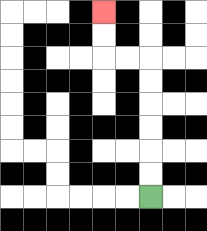{'start': '[6, 8]', 'end': '[4, 0]', 'path_directions': 'U,U,U,U,U,U,L,L,U,U', 'path_coordinates': '[[6, 8], [6, 7], [6, 6], [6, 5], [6, 4], [6, 3], [6, 2], [5, 2], [4, 2], [4, 1], [4, 0]]'}